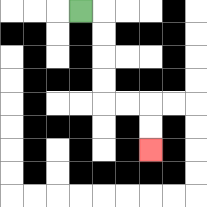{'start': '[3, 0]', 'end': '[6, 6]', 'path_directions': 'R,D,D,D,D,R,R,D,D', 'path_coordinates': '[[3, 0], [4, 0], [4, 1], [4, 2], [4, 3], [4, 4], [5, 4], [6, 4], [6, 5], [6, 6]]'}